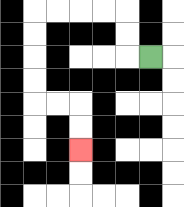{'start': '[6, 2]', 'end': '[3, 6]', 'path_directions': 'L,U,U,L,L,L,L,D,D,D,D,R,R,D,D', 'path_coordinates': '[[6, 2], [5, 2], [5, 1], [5, 0], [4, 0], [3, 0], [2, 0], [1, 0], [1, 1], [1, 2], [1, 3], [1, 4], [2, 4], [3, 4], [3, 5], [3, 6]]'}